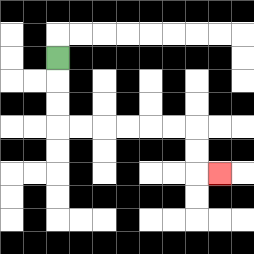{'start': '[2, 2]', 'end': '[9, 7]', 'path_directions': 'D,D,D,R,R,R,R,R,R,D,D,R', 'path_coordinates': '[[2, 2], [2, 3], [2, 4], [2, 5], [3, 5], [4, 5], [5, 5], [6, 5], [7, 5], [8, 5], [8, 6], [8, 7], [9, 7]]'}